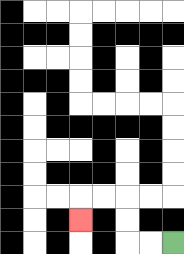{'start': '[7, 10]', 'end': '[3, 9]', 'path_directions': 'L,L,U,U,L,L,D', 'path_coordinates': '[[7, 10], [6, 10], [5, 10], [5, 9], [5, 8], [4, 8], [3, 8], [3, 9]]'}